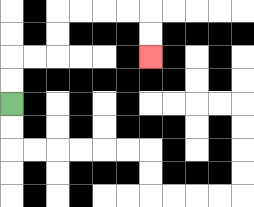{'start': '[0, 4]', 'end': '[6, 2]', 'path_directions': 'U,U,R,R,U,U,R,R,R,R,D,D', 'path_coordinates': '[[0, 4], [0, 3], [0, 2], [1, 2], [2, 2], [2, 1], [2, 0], [3, 0], [4, 0], [5, 0], [6, 0], [6, 1], [6, 2]]'}